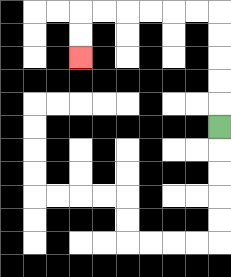{'start': '[9, 5]', 'end': '[3, 2]', 'path_directions': 'U,U,U,U,U,L,L,L,L,L,L,D,D', 'path_coordinates': '[[9, 5], [9, 4], [9, 3], [9, 2], [9, 1], [9, 0], [8, 0], [7, 0], [6, 0], [5, 0], [4, 0], [3, 0], [3, 1], [3, 2]]'}